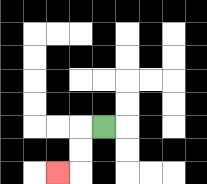{'start': '[4, 5]', 'end': '[2, 7]', 'path_directions': 'L,D,D,L', 'path_coordinates': '[[4, 5], [3, 5], [3, 6], [3, 7], [2, 7]]'}